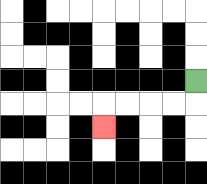{'start': '[8, 3]', 'end': '[4, 5]', 'path_directions': 'D,L,L,L,L,D', 'path_coordinates': '[[8, 3], [8, 4], [7, 4], [6, 4], [5, 4], [4, 4], [4, 5]]'}